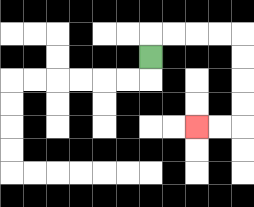{'start': '[6, 2]', 'end': '[8, 5]', 'path_directions': 'U,R,R,R,R,D,D,D,D,L,L', 'path_coordinates': '[[6, 2], [6, 1], [7, 1], [8, 1], [9, 1], [10, 1], [10, 2], [10, 3], [10, 4], [10, 5], [9, 5], [8, 5]]'}